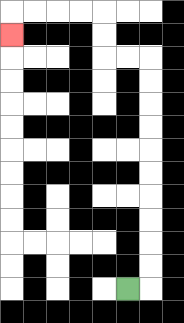{'start': '[5, 12]', 'end': '[0, 1]', 'path_directions': 'R,U,U,U,U,U,U,U,U,U,U,L,L,U,U,L,L,L,L,D', 'path_coordinates': '[[5, 12], [6, 12], [6, 11], [6, 10], [6, 9], [6, 8], [6, 7], [6, 6], [6, 5], [6, 4], [6, 3], [6, 2], [5, 2], [4, 2], [4, 1], [4, 0], [3, 0], [2, 0], [1, 0], [0, 0], [0, 1]]'}